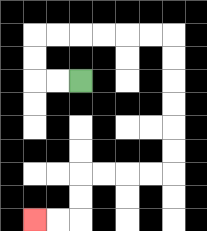{'start': '[3, 3]', 'end': '[1, 9]', 'path_directions': 'L,L,U,U,R,R,R,R,R,R,D,D,D,D,D,D,L,L,L,L,D,D,L,L', 'path_coordinates': '[[3, 3], [2, 3], [1, 3], [1, 2], [1, 1], [2, 1], [3, 1], [4, 1], [5, 1], [6, 1], [7, 1], [7, 2], [7, 3], [7, 4], [7, 5], [7, 6], [7, 7], [6, 7], [5, 7], [4, 7], [3, 7], [3, 8], [3, 9], [2, 9], [1, 9]]'}